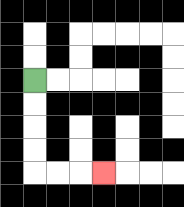{'start': '[1, 3]', 'end': '[4, 7]', 'path_directions': 'D,D,D,D,R,R,R', 'path_coordinates': '[[1, 3], [1, 4], [1, 5], [1, 6], [1, 7], [2, 7], [3, 7], [4, 7]]'}